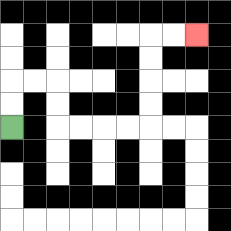{'start': '[0, 5]', 'end': '[8, 1]', 'path_directions': 'U,U,R,R,D,D,R,R,R,R,U,U,U,U,R,R', 'path_coordinates': '[[0, 5], [0, 4], [0, 3], [1, 3], [2, 3], [2, 4], [2, 5], [3, 5], [4, 5], [5, 5], [6, 5], [6, 4], [6, 3], [6, 2], [6, 1], [7, 1], [8, 1]]'}